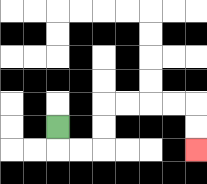{'start': '[2, 5]', 'end': '[8, 6]', 'path_directions': 'D,R,R,U,U,R,R,R,R,D,D', 'path_coordinates': '[[2, 5], [2, 6], [3, 6], [4, 6], [4, 5], [4, 4], [5, 4], [6, 4], [7, 4], [8, 4], [8, 5], [8, 6]]'}